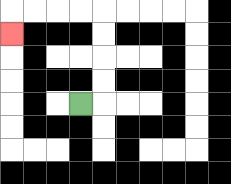{'start': '[3, 4]', 'end': '[0, 1]', 'path_directions': 'R,U,U,U,U,L,L,L,L,D', 'path_coordinates': '[[3, 4], [4, 4], [4, 3], [4, 2], [4, 1], [4, 0], [3, 0], [2, 0], [1, 0], [0, 0], [0, 1]]'}